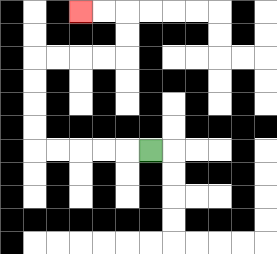{'start': '[6, 6]', 'end': '[3, 0]', 'path_directions': 'L,L,L,L,L,U,U,U,U,R,R,R,R,U,U,L,L', 'path_coordinates': '[[6, 6], [5, 6], [4, 6], [3, 6], [2, 6], [1, 6], [1, 5], [1, 4], [1, 3], [1, 2], [2, 2], [3, 2], [4, 2], [5, 2], [5, 1], [5, 0], [4, 0], [3, 0]]'}